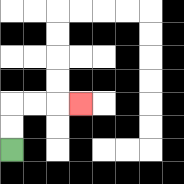{'start': '[0, 6]', 'end': '[3, 4]', 'path_directions': 'U,U,R,R,R', 'path_coordinates': '[[0, 6], [0, 5], [0, 4], [1, 4], [2, 4], [3, 4]]'}